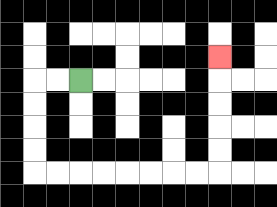{'start': '[3, 3]', 'end': '[9, 2]', 'path_directions': 'L,L,D,D,D,D,R,R,R,R,R,R,R,R,U,U,U,U,U', 'path_coordinates': '[[3, 3], [2, 3], [1, 3], [1, 4], [1, 5], [1, 6], [1, 7], [2, 7], [3, 7], [4, 7], [5, 7], [6, 7], [7, 7], [8, 7], [9, 7], [9, 6], [9, 5], [9, 4], [9, 3], [9, 2]]'}